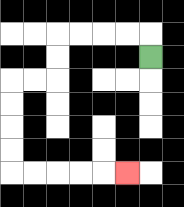{'start': '[6, 2]', 'end': '[5, 7]', 'path_directions': 'U,L,L,L,L,D,D,L,L,D,D,D,D,R,R,R,R,R', 'path_coordinates': '[[6, 2], [6, 1], [5, 1], [4, 1], [3, 1], [2, 1], [2, 2], [2, 3], [1, 3], [0, 3], [0, 4], [0, 5], [0, 6], [0, 7], [1, 7], [2, 7], [3, 7], [4, 7], [5, 7]]'}